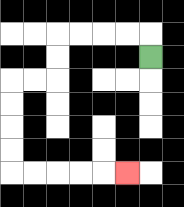{'start': '[6, 2]', 'end': '[5, 7]', 'path_directions': 'U,L,L,L,L,D,D,L,L,D,D,D,D,R,R,R,R,R', 'path_coordinates': '[[6, 2], [6, 1], [5, 1], [4, 1], [3, 1], [2, 1], [2, 2], [2, 3], [1, 3], [0, 3], [0, 4], [0, 5], [0, 6], [0, 7], [1, 7], [2, 7], [3, 7], [4, 7], [5, 7]]'}